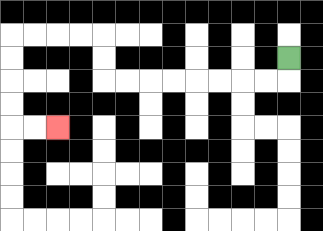{'start': '[12, 2]', 'end': '[2, 5]', 'path_directions': 'D,L,L,L,L,L,L,L,L,U,U,L,L,L,L,D,D,D,D,R,R', 'path_coordinates': '[[12, 2], [12, 3], [11, 3], [10, 3], [9, 3], [8, 3], [7, 3], [6, 3], [5, 3], [4, 3], [4, 2], [4, 1], [3, 1], [2, 1], [1, 1], [0, 1], [0, 2], [0, 3], [0, 4], [0, 5], [1, 5], [2, 5]]'}